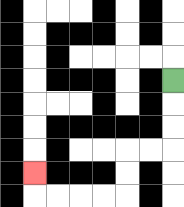{'start': '[7, 3]', 'end': '[1, 7]', 'path_directions': 'D,D,D,L,L,D,D,L,L,L,L,U', 'path_coordinates': '[[7, 3], [7, 4], [7, 5], [7, 6], [6, 6], [5, 6], [5, 7], [5, 8], [4, 8], [3, 8], [2, 8], [1, 8], [1, 7]]'}